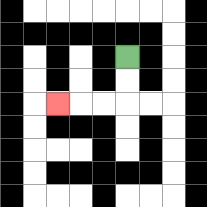{'start': '[5, 2]', 'end': '[2, 4]', 'path_directions': 'D,D,L,L,L', 'path_coordinates': '[[5, 2], [5, 3], [5, 4], [4, 4], [3, 4], [2, 4]]'}